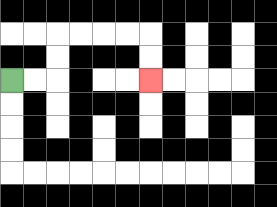{'start': '[0, 3]', 'end': '[6, 3]', 'path_directions': 'R,R,U,U,R,R,R,R,D,D', 'path_coordinates': '[[0, 3], [1, 3], [2, 3], [2, 2], [2, 1], [3, 1], [4, 1], [5, 1], [6, 1], [6, 2], [6, 3]]'}